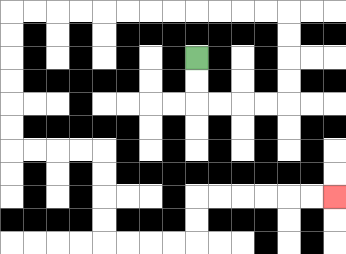{'start': '[8, 2]', 'end': '[14, 8]', 'path_directions': 'D,D,R,R,R,R,U,U,U,U,L,L,L,L,L,L,L,L,L,L,L,L,D,D,D,D,D,D,R,R,R,R,D,D,D,D,R,R,R,R,U,U,R,R,R,R,R,R', 'path_coordinates': '[[8, 2], [8, 3], [8, 4], [9, 4], [10, 4], [11, 4], [12, 4], [12, 3], [12, 2], [12, 1], [12, 0], [11, 0], [10, 0], [9, 0], [8, 0], [7, 0], [6, 0], [5, 0], [4, 0], [3, 0], [2, 0], [1, 0], [0, 0], [0, 1], [0, 2], [0, 3], [0, 4], [0, 5], [0, 6], [1, 6], [2, 6], [3, 6], [4, 6], [4, 7], [4, 8], [4, 9], [4, 10], [5, 10], [6, 10], [7, 10], [8, 10], [8, 9], [8, 8], [9, 8], [10, 8], [11, 8], [12, 8], [13, 8], [14, 8]]'}